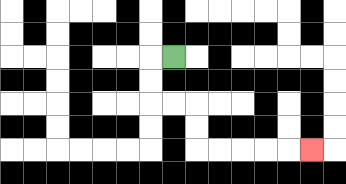{'start': '[7, 2]', 'end': '[13, 6]', 'path_directions': 'L,D,D,R,R,D,D,R,R,R,R,R', 'path_coordinates': '[[7, 2], [6, 2], [6, 3], [6, 4], [7, 4], [8, 4], [8, 5], [8, 6], [9, 6], [10, 6], [11, 6], [12, 6], [13, 6]]'}